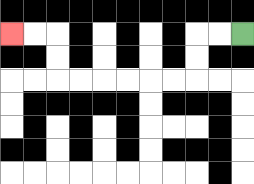{'start': '[10, 1]', 'end': '[0, 1]', 'path_directions': 'L,L,D,D,L,L,L,L,L,L,U,U,L,L', 'path_coordinates': '[[10, 1], [9, 1], [8, 1], [8, 2], [8, 3], [7, 3], [6, 3], [5, 3], [4, 3], [3, 3], [2, 3], [2, 2], [2, 1], [1, 1], [0, 1]]'}